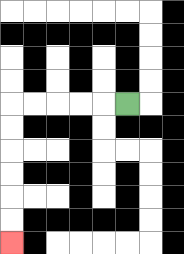{'start': '[5, 4]', 'end': '[0, 10]', 'path_directions': 'L,L,L,L,L,D,D,D,D,D,D', 'path_coordinates': '[[5, 4], [4, 4], [3, 4], [2, 4], [1, 4], [0, 4], [0, 5], [0, 6], [0, 7], [0, 8], [0, 9], [0, 10]]'}